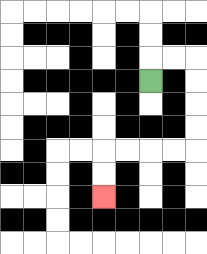{'start': '[6, 3]', 'end': '[4, 8]', 'path_directions': 'U,R,R,D,D,D,D,L,L,L,L,D,D', 'path_coordinates': '[[6, 3], [6, 2], [7, 2], [8, 2], [8, 3], [8, 4], [8, 5], [8, 6], [7, 6], [6, 6], [5, 6], [4, 6], [4, 7], [4, 8]]'}